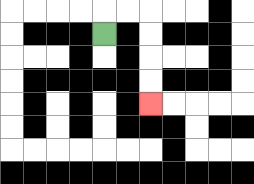{'start': '[4, 1]', 'end': '[6, 4]', 'path_directions': 'U,R,R,D,D,D,D', 'path_coordinates': '[[4, 1], [4, 0], [5, 0], [6, 0], [6, 1], [6, 2], [6, 3], [6, 4]]'}